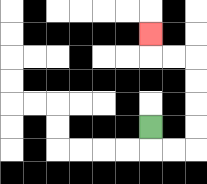{'start': '[6, 5]', 'end': '[6, 1]', 'path_directions': 'D,R,R,U,U,U,U,L,L,U', 'path_coordinates': '[[6, 5], [6, 6], [7, 6], [8, 6], [8, 5], [8, 4], [8, 3], [8, 2], [7, 2], [6, 2], [6, 1]]'}